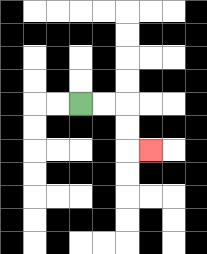{'start': '[3, 4]', 'end': '[6, 6]', 'path_directions': 'R,R,D,D,R', 'path_coordinates': '[[3, 4], [4, 4], [5, 4], [5, 5], [5, 6], [6, 6]]'}